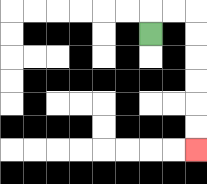{'start': '[6, 1]', 'end': '[8, 6]', 'path_directions': 'U,R,R,D,D,D,D,D,D', 'path_coordinates': '[[6, 1], [6, 0], [7, 0], [8, 0], [8, 1], [8, 2], [8, 3], [8, 4], [8, 5], [8, 6]]'}